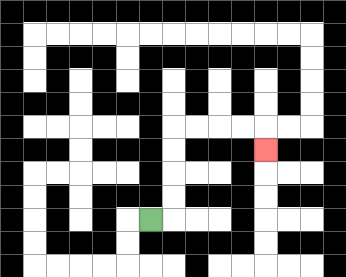{'start': '[6, 9]', 'end': '[11, 6]', 'path_directions': 'R,U,U,U,U,R,R,R,R,D', 'path_coordinates': '[[6, 9], [7, 9], [7, 8], [7, 7], [7, 6], [7, 5], [8, 5], [9, 5], [10, 5], [11, 5], [11, 6]]'}